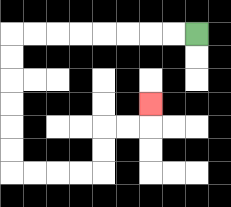{'start': '[8, 1]', 'end': '[6, 4]', 'path_directions': 'L,L,L,L,L,L,L,L,D,D,D,D,D,D,R,R,R,R,U,U,R,R,U', 'path_coordinates': '[[8, 1], [7, 1], [6, 1], [5, 1], [4, 1], [3, 1], [2, 1], [1, 1], [0, 1], [0, 2], [0, 3], [0, 4], [0, 5], [0, 6], [0, 7], [1, 7], [2, 7], [3, 7], [4, 7], [4, 6], [4, 5], [5, 5], [6, 5], [6, 4]]'}